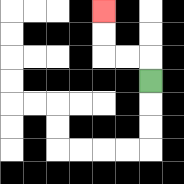{'start': '[6, 3]', 'end': '[4, 0]', 'path_directions': 'U,L,L,U,U', 'path_coordinates': '[[6, 3], [6, 2], [5, 2], [4, 2], [4, 1], [4, 0]]'}